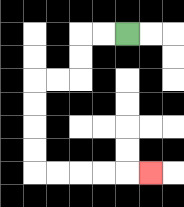{'start': '[5, 1]', 'end': '[6, 7]', 'path_directions': 'L,L,D,D,L,L,D,D,D,D,R,R,R,R,R', 'path_coordinates': '[[5, 1], [4, 1], [3, 1], [3, 2], [3, 3], [2, 3], [1, 3], [1, 4], [1, 5], [1, 6], [1, 7], [2, 7], [3, 7], [4, 7], [5, 7], [6, 7]]'}